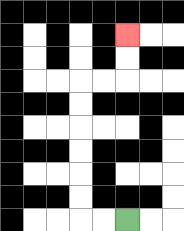{'start': '[5, 9]', 'end': '[5, 1]', 'path_directions': 'L,L,U,U,U,U,U,U,R,R,U,U', 'path_coordinates': '[[5, 9], [4, 9], [3, 9], [3, 8], [3, 7], [3, 6], [3, 5], [3, 4], [3, 3], [4, 3], [5, 3], [5, 2], [5, 1]]'}